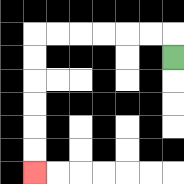{'start': '[7, 2]', 'end': '[1, 7]', 'path_directions': 'U,L,L,L,L,L,L,D,D,D,D,D,D', 'path_coordinates': '[[7, 2], [7, 1], [6, 1], [5, 1], [4, 1], [3, 1], [2, 1], [1, 1], [1, 2], [1, 3], [1, 4], [1, 5], [1, 6], [1, 7]]'}